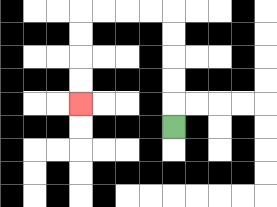{'start': '[7, 5]', 'end': '[3, 4]', 'path_directions': 'U,U,U,U,U,L,L,L,L,D,D,D,D', 'path_coordinates': '[[7, 5], [7, 4], [7, 3], [7, 2], [7, 1], [7, 0], [6, 0], [5, 0], [4, 0], [3, 0], [3, 1], [3, 2], [3, 3], [3, 4]]'}